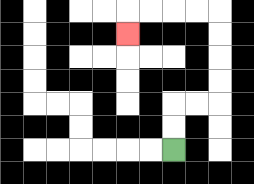{'start': '[7, 6]', 'end': '[5, 1]', 'path_directions': 'U,U,R,R,U,U,U,U,L,L,L,L,D', 'path_coordinates': '[[7, 6], [7, 5], [7, 4], [8, 4], [9, 4], [9, 3], [9, 2], [9, 1], [9, 0], [8, 0], [7, 0], [6, 0], [5, 0], [5, 1]]'}